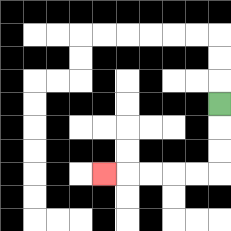{'start': '[9, 4]', 'end': '[4, 7]', 'path_directions': 'D,D,D,L,L,L,L,L', 'path_coordinates': '[[9, 4], [9, 5], [9, 6], [9, 7], [8, 7], [7, 7], [6, 7], [5, 7], [4, 7]]'}